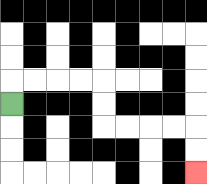{'start': '[0, 4]', 'end': '[8, 7]', 'path_directions': 'U,R,R,R,R,D,D,R,R,R,R,D,D', 'path_coordinates': '[[0, 4], [0, 3], [1, 3], [2, 3], [3, 3], [4, 3], [4, 4], [4, 5], [5, 5], [6, 5], [7, 5], [8, 5], [8, 6], [8, 7]]'}